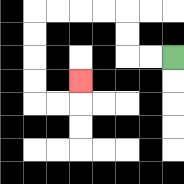{'start': '[7, 2]', 'end': '[3, 3]', 'path_directions': 'L,L,U,U,L,L,L,L,D,D,D,D,R,R,U', 'path_coordinates': '[[7, 2], [6, 2], [5, 2], [5, 1], [5, 0], [4, 0], [3, 0], [2, 0], [1, 0], [1, 1], [1, 2], [1, 3], [1, 4], [2, 4], [3, 4], [3, 3]]'}